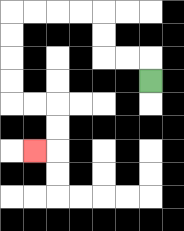{'start': '[6, 3]', 'end': '[1, 6]', 'path_directions': 'U,L,L,U,U,L,L,L,L,D,D,D,D,R,R,D,D,L', 'path_coordinates': '[[6, 3], [6, 2], [5, 2], [4, 2], [4, 1], [4, 0], [3, 0], [2, 0], [1, 0], [0, 0], [0, 1], [0, 2], [0, 3], [0, 4], [1, 4], [2, 4], [2, 5], [2, 6], [1, 6]]'}